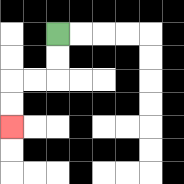{'start': '[2, 1]', 'end': '[0, 5]', 'path_directions': 'D,D,L,L,D,D', 'path_coordinates': '[[2, 1], [2, 2], [2, 3], [1, 3], [0, 3], [0, 4], [0, 5]]'}